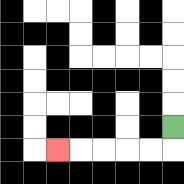{'start': '[7, 5]', 'end': '[2, 6]', 'path_directions': 'D,L,L,L,L,L', 'path_coordinates': '[[7, 5], [7, 6], [6, 6], [5, 6], [4, 6], [3, 6], [2, 6]]'}